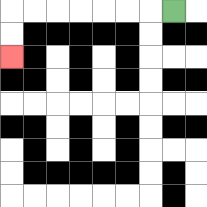{'start': '[7, 0]', 'end': '[0, 2]', 'path_directions': 'L,L,L,L,L,L,L,D,D', 'path_coordinates': '[[7, 0], [6, 0], [5, 0], [4, 0], [3, 0], [2, 0], [1, 0], [0, 0], [0, 1], [0, 2]]'}